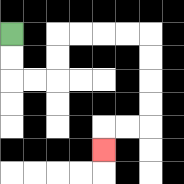{'start': '[0, 1]', 'end': '[4, 6]', 'path_directions': 'D,D,R,R,U,U,R,R,R,R,D,D,D,D,L,L,D', 'path_coordinates': '[[0, 1], [0, 2], [0, 3], [1, 3], [2, 3], [2, 2], [2, 1], [3, 1], [4, 1], [5, 1], [6, 1], [6, 2], [6, 3], [6, 4], [6, 5], [5, 5], [4, 5], [4, 6]]'}